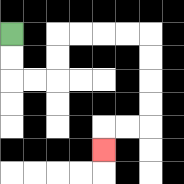{'start': '[0, 1]', 'end': '[4, 6]', 'path_directions': 'D,D,R,R,U,U,R,R,R,R,D,D,D,D,L,L,D', 'path_coordinates': '[[0, 1], [0, 2], [0, 3], [1, 3], [2, 3], [2, 2], [2, 1], [3, 1], [4, 1], [5, 1], [6, 1], [6, 2], [6, 3], [6, 4], [6, 5], [5, 5], [4, 5], [4, 6]]'}